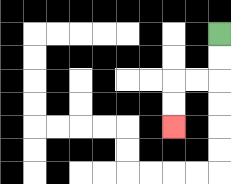{'start': '[9, 1]', 'end': '[7, 5]', 'path_directions': 'D,D,L,L,D,D', 'path_coordinates': '[[9, 1], [9, 2], [9, 3], [8, 3], [7, 3], [7, 4], [7, 5]]'}